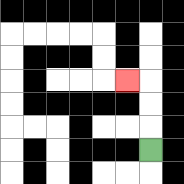{'start': '[6, 6]', 'end': '[5, 3]', 'path_directions': 'U,U,U,L', 'path_coordinates': '[[6, 6], [6, 5], [6, 4], [6, 3], [5, 3]]'}